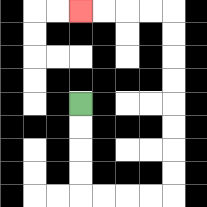{'start': '[3, 4]', 'end': '[3, 0]', 'path_directions': 'D,D,D,D,R,R,R,R,U,U,U,U,U,U,U,U,L,L,L,L', 'path_coordinates': '[[3, 4], [3, 5], [3, 6], [3, 7], [3, 8], [4, 8], [5, 8], [6, 8], [7, 8], [7, 7], [7, 6], [7, 5], [7, 4], [7, 3], [7, 2], [7, 1], [7, 0], [6, 0], [5, 0], [4, 0], [3, 0]]'}